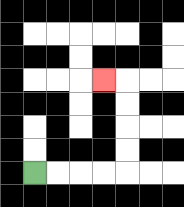{'start': '[1, 7]', 'end': '[4, 3]', 'path_directions': 'R,R,R,R,U,U,U,U,L', 'path_coordinates': '[[1, 7], [2, 7], [3, 7], [4, 7], [5, 7], [5, 6], [5, 5], [5, 4], [5, 3], [4, 3]]'}